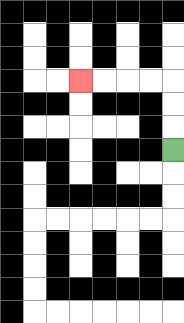{'start': '[7, 6]', 'end': '[3, 3]', 'path_directions': 'U,U,U,L,L,L,L', 'path_coordinates': '[[7, 6], [7, 5], [7, 4], [7, 3], [6, 3], [5, 3], [4, 3], [3, 3]]'}